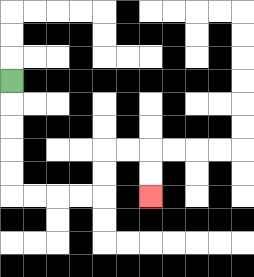{'start': '[0, 3]', 'end': '[6, 8]', 'path_directions': 'D,D,D,D,D,R,R,R,R,U,U,R,R,D,D', 'path_coordinates': '[[0, 3], [0, 4], [0, 5], [0, 6], [0, 7], [0, 8], [1, 8], [2, 8], [3, 8], [4, 8], [4, 7], [4, 6], [5, 6], [6, 6], [6, 7], [6, 8]]'}